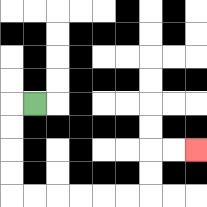{'start': '[1, 4]', 'end': '[8, 6]', 'path_directions': 'L,D,D,D,D,R,R,R,R,R,R,U,U,R,R', 'path_coordinates': '[[1, 4], [0, 4], [0, 5], [0, 6], [0, 7], [0, 8], [1, 8], [2, 8], [3, 8], [4, 8], [5, 8], [6, 8], [6, 7], [6, 6], [7, 6], [8, 6]]'}